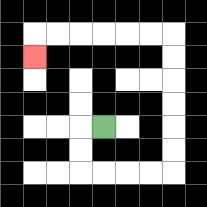{'start': '[4, 5]', 'end': '[1, 2]', 'path_directions': 'L,D,D,R,R,R,R,U,U,U,U,U,U,L,L,L,L,L,L,D', 'path_coordinates': '[[4, 5], [3, 5], [3, 6], [3, 7], [4, 7], [5, 7], [6, 7], [7, 7], [7, 6], [7, 5], [7, 4], [7, 3], [7, 2], [7, 1], [6, 1], [5, 1], [4, 1], [3, 1], [2, 1], [1, 1], [1, 2]]'}